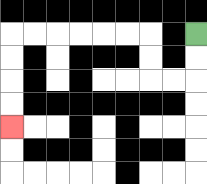{'start': '[8, 1]', 'end': '[0, 5]', 'path_directions': 'D,D,L,L,U,U,L,L,L,L,L,L,D,D,D,D', 'path_coordinates': '[[8, 1], [8, 2], [8, 3], [7, 3], [6, 3], [6, 2], [6, 1], [5, 1], [4, 1], [3, 1], [2, 1], [1, 1], [0, 1], [0, 2], [0, 3], [0, 4], [0, 5]]'}